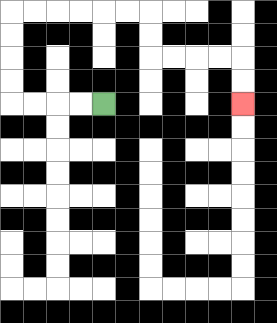{'start': '[4, 4]', 'end': '[10, 4]', 'path_directions': 'L,L,L,L,U,U,U,U,R,R,R,R,R,R,D,D,R,R,R,R,D,D', 'path_coordinates': '[[4, 4], [3, 4], [2, 4], [1, 4], [0, 4], [0, 3], [0, 2], [0, 1], [0, 0], [1, 0], [2, 0], [3, 0], [4, 0], [5, 0], [6, 0], [6, 1], [6, 2], [7, 2], [8, 2], [9, 2], [10, 2], [10, 3], [10, 4]]'}